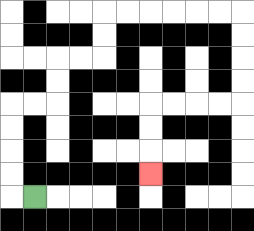{'start': '[1, 8]', 'end': '[6, 7]', 'path_directions': 'L,U,U,U,U,R,R,U,U,R,R,U,U,R,R,R,R,R,R,D,D,D,D,L,L,L,L,D,D,D', 'path_coordinates': '[[1, 8], [0, 8], [0, 7], [0, 6], [0, 5], [0, 4], [1, 4], [2, 4], [2, 3], [2, 2], [3, 2], [4, 2], [4, 1], [4, 0], [5, 0], [6, 0], [7, 0], [8, 0], [9, 0], [10, 0], [10, 1], [10, 2], [10, 3], [10, 4], [9, 4], [8, 4], [7, 4], [6, 4], [6, 5], [6, 6], [6, 7]]'}